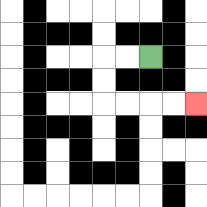{'start': '[6, 2]', 'end': '[8, 4]', 'path_directions': 'L,L,D,D,R,R,R,R', 'path_coordinates': '[[6, 2], [5, 2], [4, 2], [4, 3], [4, 4], [5, 4], [6, 4], [7, 4], [8, 4]]'}